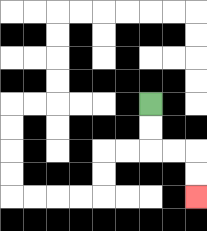{'start': '[6, 4]', 'end': '[8, 8]', 'path_directions': 'D,D,R,R,D,D', 'path_coordinates': '[[6, 4], [6, 5], [6, 6], [7, 6], [8, 6], [8, 7], [8, 8]]'}